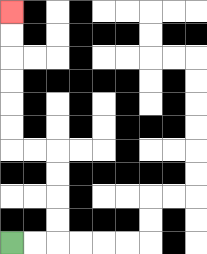{'start': '[0, 10]', 'end': '[0, 0]', 'path_directions': 'R,R,U,U,U,U,L,L,U,U,U,U,U,U', 'path_coordinates': '[[0, 10], [1, 10], [2, 10], [2, 9], [2, 8], [2, 7], [2, 6], [1, 6], [0, 6], [0, 5], [0, 4], [0, 3], [0, 2], [0, 1], [0, 0]]'}